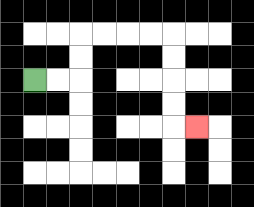{'start': '[1, 3]', 'end': '[8, 5]', 'path_directions': 'R,R,U,U,R,R,R,R,D,D,D,D,R', 'path_coordinates': '[[1, 3], [2, 3], [3, 3], [3, 2], [3, 1], [4, 1], [5, 1], [6, 1], [7, 1], [7, 2], [7, 3], [7, 4], [7, 5], [8, 5]]'}